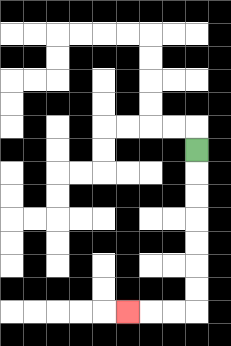{'start': '[8, 6]', 'end': '[5, 13]', 'path_directions': 'D,D,D,D,D,D,D,L,L,L', 'path_coordinates': '[[8, 6], [8, 7], [8, 8], [8, 9], [8, 10], [8, 11], [8, 12], [8, 13], [7, 13], [6, 13], [5, 13]]'}